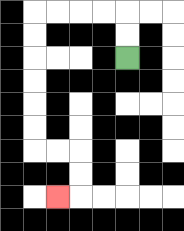{'start': '[5, 2]', 'end': '[2, 8]', 'path_directions': 'U,U,L,L,L,L,D,D,D,D,D,D,R,R,D,D,L', 'path_coordinates': '[[5, 2], [5, 1], [5, 0], [4, 0], [3, 0], [2, 0], [1, 0], [1, 1], [1, 2], [1, 3], [1, 4], [1, 5], [1, 6], [2, 6], [3, 6], [3, 7], [3, 8], [2, 8]]'}